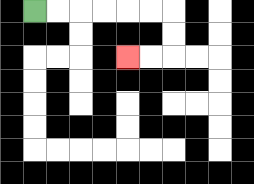{'start': '[1, 0]', 'end': '[5, 2]', 'path_directions': 'R,R,R,R,R,R,D,D,L,L', 'path_coordinates': '[[1, 0], [2, 0], [3, 0], [4, 0], [5, 0], [6, 0], [7, 0], [7, 1], [7, 2], [6, 2], [5, 2]]'}